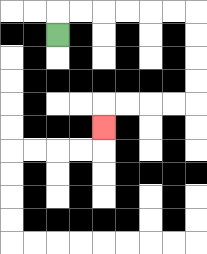{'start': '[2, 1]', 'end': '[4, 5]', 'path_directions': 'U,R,R,R,R,R,R,D,D,D,D,L,L,L,L,D', 'path_coordinates': '[[2, 1], [2, 0], [3, 0], [4, 0], [5, 0], [6, 0], [7, 0], [8, 0], [8, 1], [8, 2], [8, 3], [8, 4], [7, 4], [6, 4], [5, 4], [4, 4], [4, 5]]'}